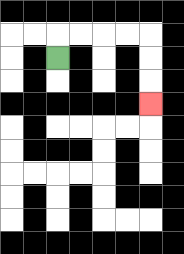{'start': '[2, 2]', 'end': '[6, 4]', 'path_directions': 'U,R,R,R,R,D,D,D', 'path_coordinates': '[[2, 2], [2, 1], [3, 1], [4, 1], [5, 1], [6, 1], [6, 2], [6, 3], [6, 4]]'}